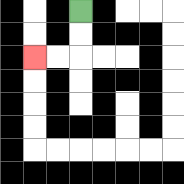{'start': '[3, 0]', 'end': '[1, 2]', 'path_directions': 'D,D,L,L', 'path_coordinates': '[[3, 0], [3, 1], [3, 2], [2, 2], [1, 2]]'}